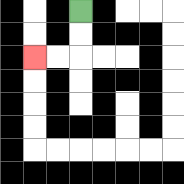{'start': '[3, 0]', 'end': '[1, 2]', 'path_directions': 'D,D,L,L', 'path_coordinates': '[[3, 0], [3, 1], [3, 2], [2, 2], [1, 2]]'}